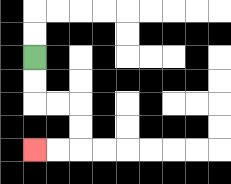{'start': '[1, 2]', 'end': '[1, 6]', 'path_directions': 'D,D,R,R,D,D,L,L', 'path_coordinates': '[[1, 2], [1, 3], [1, 4], [2, 4], [3, 4], [3, 5], [3, 6], [2, 6], [1, 6]]'}